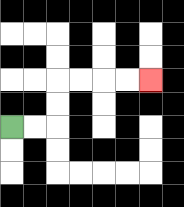{'start': '[0, 5]', 'end': '[6, 3]', 'path_directions': 'R,R,U,U,R,R,R,R', 'path_coordinates': '[[0, 5], [1, 5], [2, 5], [2, 4], [2, 3], [3, 3], [4, 3], [5, 3], [6, 3]]'}